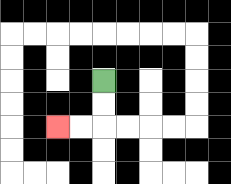{'start': '[4, 3]', 'end': '[2, 5]', 'path_directions': 'D,D,L,L', 'path_coordinates': '[[4, 3], [4, 4], [4, 5], [3, 5], [2, 5]]'}